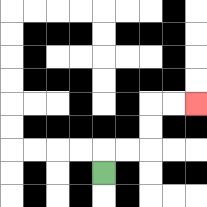{'start': '[4, 7]', 'end': '[8, 4]', 'path_directions': 'U,R,R,U,U,R,R', 'path_coordinates': '[[4, 7], [4, 6], [5, 6], [6, 6], [6, 5], [6, 4], [7, 4], [8, 4]]'}